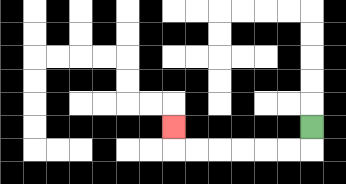{'start': '[13, 5]', 'end': '[7, 5]', 'path_directions': 'D,L,L,L,L,L,L,U', 'path_coordinates': '[[13, 5], [13, 6], [12, 6], [11, 6], [10, 6], [9, 6], [8, 6], [7, 6], [7, 5]]'}